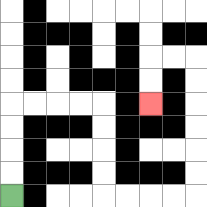{'start': '[0, 8]', 'end': '[6, 4]', 'path_directions': 'U,U,U,U,R,R,R,R,D,D,D,D,R,R,R,R,U,U,U,U,U,U,L,L,D,D', 'path_coordinates': '[[0, 8], [0, 7], [0, 6], [0, 5], [0, 4], [1, 4], [2, 4], [3, 4], [4, 4], [4, 5], [4, 6], [4, 7], [4, 8], [5, 8], [6, 8], [7, 8], [8, 8], [8, 7], [8, 6], [8, 5], [8, 4], [8, 3], [8, 2], [7, 2], [6, 2], [6, 3], [6, 4]]'}